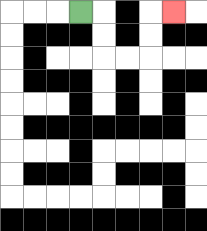{'start': '[3, 0]', 'end': '[7, 0]', 'path_directions': 'R,D,D,R,R,U,U,R', 'path_coordinates': '[[3, 0], [4, 0], [4, 1], [4, 2], [5, 2], [6, 2], [6, 1], [6, 0], [7, 0]]'}